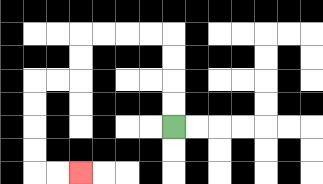{'start': '[7, 5]', 'end': '[3, 7]', 'path_directions': 'U,U,U,U,L,L,L,L,D,D,L,L,D,D,D,D,R,R', 'path_coordinates': '[[7, 5], [7, 4], [7, 3], [7, 2], [7, 1], [6, 1], [5, 1], [4, 1], [3, 1], [3, 2], [3, 3], [2, 3], [1, 3], [1, 4], [1, 5], [1, 6], [1, 7], [2, 7], [3, 7]]'}